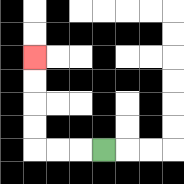{'start': '[4, 6]', 'end': '[1, 2]', 'path_directions': 'L,L,L,U,U,U,U', 'path_coordinates': '[[4, 6], [3, 6], [2, 6], [1, 6], [1, 5], [1, 4], [1, 3], [1, 2]]'}